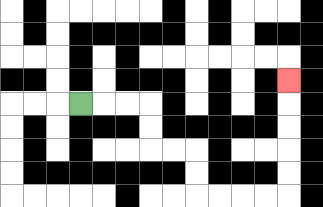{'start': '[3, 4]', 'end': '[12, 3]', 'path_directions': 'R,R,R,D,D,R,R,D,D,R,R,R,R,U,U,U,U,U', 'path_coordinates': '[[3, 4], [4, 4], [5, 4], [6, 4], [6, 5], [6, 6], [7, 6], [8, 6], [8, 7], [8, 8], [9, 8], [10, 8], [11, 8], [12, 8], [12, 7], [12, 6], [12, 5], [12, 4], [12, 3]]'}